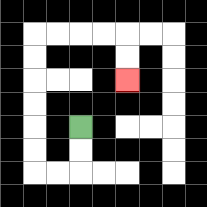{'start': '[3, 5]', 'end': '[5, 3]', 'path_directions': 'D,D,L,L,U,U,U,U,U,U,R,R,R,R,D,D', 'path_coordinates': '[[3, 5], [3, 6], [3, 7], [2, 7], [1, 7], [1, 6], [1, 5], [1, 4], [1, 3], [1, 2], [1, 1], [2, 1], [3, 1], [4, 1], [5, 1], [5, 2], [5, 3]]'}